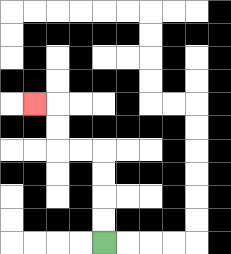{'start': '[4, 10]', 'end': '[1, 4]', 'path_directions': 'U,U,U,U,L,L,U,U,L', 'path_coordinates': '[[4, 10], [4, 9], [4, 8], [4, 7], [4, 6], [3, 6], [2, 6], [2, 5], [2, 4], [1, 4]]'}